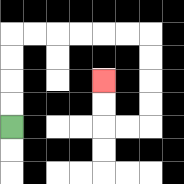{'start': '[0, 5]', 'end': '[4, 3]', 'path_directions': 'U,U,U,U,R,R,R,R,R,R,D,D,D,D,L,L,U,U', 'path_coordinates': '[[0, 5], [0, 4], [0, 3], [0, 2], [0, 1], [1, 1], [2, 1], [3, 1], [4, 1], [5, 1], [6, 1], [6, 2], [6, 3], [6, 4], [6, 5], [5, 5], [4, 5], [4, 4], [4, 3]]'}